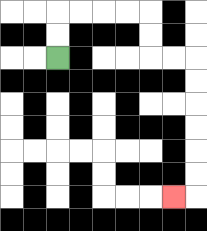{'start': '[2, 2]', 'end': '[7, 8]', 'path_directions': 'U,U,R,R,R,R,D,D,R,R,D,D,D,D,D,D,L', 'path_coordinates': '[[2, 2], [2, 1], [2, 0], [3, 0], [4, 0], [5, 0], [6, 0], [6, 1], [6, 2], [7, 2], [8, 2], [8, 3], [8, 4], [8, 5], [8, 6], [8, 7], [8, 8], [7, 8]]'}